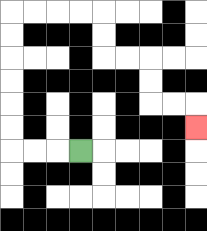{'start': '[3, 6]', 'end': '[8, 5]', 'path_directions': 'L,L,L,U,U,U,U,U,U,R,R,R,R,D,D,R,R,D,D,R,R,D', 'path_coordinates': '[[3, 6], [2, 6], [1, 6], [0, 6], [0, 5], [0, 4], [0, 3], [0, 2], [0, 1], [0, 0], [1, 0], [2, 0], [3, 0], [4, 0], [4, 1], [4, 2], [5, 2], [6, 2], [6, 3], [6, 4], [7, 4], [8, 4], [8, 5]]'}